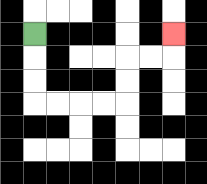{'start': '[1, 1]', 'end': '[7, 1]', 'path_directions': 'D,D,D,R,R,R,R,U,U,R,R,U', 'path_coordinates': '[[1, 1], [1, 2], [1, 3], [1, 4], [2, 4], [3, 4], [4, 4], [5, 4], [5, 3], [5, 2], [6, 2], [7, 2], [7, 1]]'}